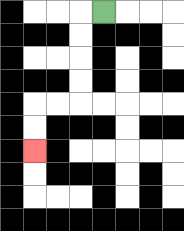{'start': '[4, 0]', 'end': '[1, 6]', 'path_directions': 'L,D,D,D,D,L,L,D,D', 'path_coordinates': '[[4, 0], [3, 0], [3, 1], [3, 2], [3, 3], [3, 4], [2, 4], [1, 4], [1, 5], [1, 6]]'}